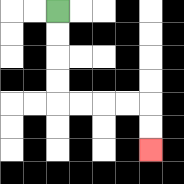{'start': '[2, 0]', 'end': '[6, 6]', 'path_directions': 'D,D,D,D,R,R,R,R,D,D', 'path_coordinates': '[[2, 0], [2, 1], [2, 2], [2, 3], [2, 4], [3, 4], [4, 4], [5, 4], [6, 4], [6, 5], [6, 6]]'}